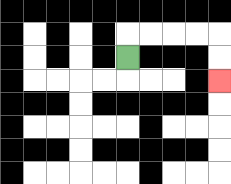{'start': '[5, 2]', 'end': '[9, 3]', 'path_directions': 'U,R,R,R,R,D,D', 'path_coordinates': '[[5, 2], [5, 1], [6, 1], [7, 1], [8, 1], [9, 1], [9, 2], [9, 3]]'}